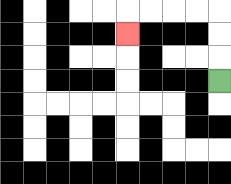{'start': '[9, 3]', 'end': '[5, 1]', 'path_directions': 'U,U,U,L,L,L,L,D', 'path_coordinates': '[[9, 3], [9, 2], [9, 1], [9, 0], [8, 0], [7, 0], [6, 0], [5, 0], [5, 1]]'}